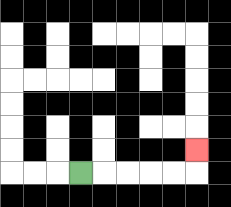{'start': '[3, 7]', 'end': '[8, 6]', 'path_directions': 'R,R,R,R,R,U', 'path_coordinates': '[[3, 7], [4, 7], [5, 7], [6, 7], [7, 7], [8, 7], [8, 6]]'}